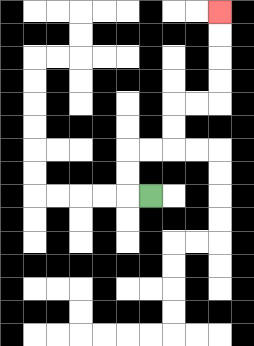{'start': '[6, 8]', 'end': '[9, 0]', 'path_directions': 'L,U,U,R,R,U,U,R,R,U,U,U,U', 'path_coordinates': '[[6, 8], [5, 8], [5, 7], [5, 6], [6, 6], [7, 6], [7, 5], [7, 4], [8, 4], [9, 4], [9, 3], [9, 2], [9, 1], [9, 0]]'}